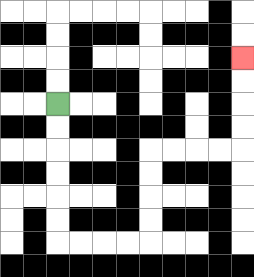{'start': '[2, 4]', 'end': '[10, 2]', 'path_directions': 'D,D,D,D,D,D,R,R,R,R,U,U,U,U,R,R,R,R,U,U,U,U', 'path_coordinates': '[[2, 4], [2, 5], [2, 6], [2, 7], [2, 8], [2, 9], [2, 10], [3, 10], [4, 10], [5, 10], [6, 10], [6, 9], [6, 8], [6, 7], [6, 6], [7, 6], [8, 6], [9, 6], [10, 6], [10, 5], [10, 4], [10, 3], [10, 2]]'}